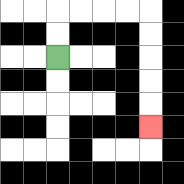{'start': '[2, 2]', 'end': '[6, 5]', 'path_directions': 'U,U,R,R,R,R,D,D,D,D,D', 'path_coordinates': '[[2, 2], [2, 1], [2, 0], [3, 0], [4, 0], [5, 0], [6, 0], [6, 1], [6, 2], [6, 3], [6, 4], [6, 5]]'}